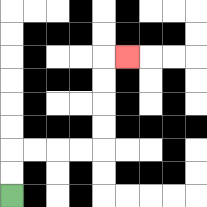{'start': '[0, 8]', 'end': '[5, 2]', 'path_directions': 'U,U,R,R,R,R,U,U,U,U,R', 'path_coordinates': '[[0, 8], [0, 7], [0, 6], [1, 6], [2, 6], [3, 6], [4, 6], [4, 5], [4, 4], [4, 3], [4, 2], [5, 2]]'}